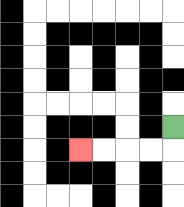{'start': '[7, 5]', 'end': '[3, 6]', 'path_directions': 'D,L,L,L,L', 'path_coordinates': '[[7, 5], [7, 6], [6, 6], [5, 6], [4, 6], [3, 6]]'}